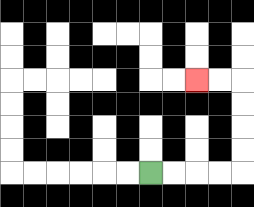{'start': '[6, 7]', 'end': '[8, 3]', 'path_directions': 'R,R,R,R,U,U,U,U,L,L', 'path_coordinates': '[[6, 7], [7, 7], [8, 7], [9, 7], [10, 7], [10, 6], [10, 5], [10, 4], [10, 3], [9, 3], [8, 3]]'}